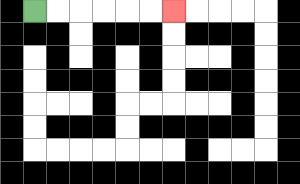{'start': '[1, 0]', 'end': '[7, 0]', 'path_directions': 'R,R,R,R,R,R', 'path_coordinates': '[[1, 0], [2, 0], [3, 0], [4, 0], [5, 0], [6, 0], [7, 0]]'}